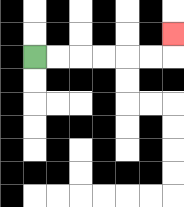{'start': '[1, 2]', 'end': '[7, 1]', 'path_directions': 'R,R,R,R,R,R,U', 'path_coordinates': '[[1, 2], [2, 2], [3, 2], [4, 2], [5, 2], [6, 2], [7, 2], [7, 1]]'}